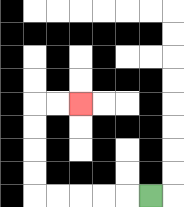{'start': '[6, 8]', 'end': '[3, 4]', 'path_directions': 'L,L,L,L,L,U,U,U,U,R,R', 'path_coordinates': '[[6, 8], [5, 8], [4, 8], [3, 8], [2, 8], [1, 8], [1, 7], [1, 6], [1, 5], [1, 4], [2, 4], [3, 4]]'}